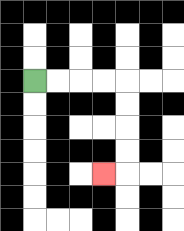{'start': '[1, 3]', 'end': '[4, 7]', 'path_directions': 'R,R,R,R,D,D,D,D,L', 'path_coordinates': '[[1, 3], [2, 3], [3, 3], [4, 3], [5, 3], [5, 4], [5, 5], [5, 6], [5, 7], [4, 7]]'}